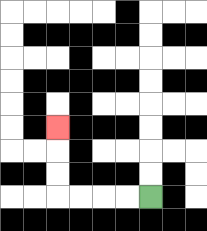{'start': '[6, 8]', 'end': '[2, 5]', 'path_directions': 'L,L,L,L,U,U,U', 'path_coordinates': '[[6, 8], [5, 8], [4, 8], [3, 8], [2, 8], [2, 7], [2, 6], [2, 5]]'}